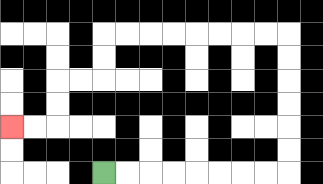{'start': '[4, 7]', 'end': '[0, 5]', 'path_directions': 'R,R,R,R,R,R,R,R,U,U,U,U,U,U,L,L,L,L,L,L,L,L,D,D,L,L,D,D,L,L', 'path_coordinates': '[[4, 7], [5, 7], [6, 7], [7, 7], [8, 7], [9, 7], [10, 7], [11, 7], [12, 7], [12, 6], [12, 5], [12, 4], [12, 3], [12, 2], [12, 1], [11, 1], [10, 1], [9, 1], [8, 1], [7, 1], [6, 1], [5, 1], [4, 1], [4, 2], [4, 3], [3, 3], [2, 3], [2, 4], [2, 5], [1, 5], [0, 5]]'}